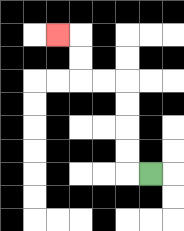{'start': '[6, 7]', 'end': '[2, 1]', 'path_directions': 'L,U,U,U,U,L,L,U,U,L', 'path_coordinates': '[[6, 7], [5, 7], [5, 6], [5, 5], [5, 4], [5, 3], [4, 3], [3, 3], [3, 2], [3, 1], [2, 1]]'}